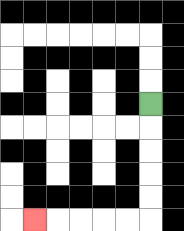{'start': '[6, 4]', 'end': '[1, 9]', 'path_directions': 'D,D,D,D,D,L,L,L,L,L', 'path_coordinates': '[[6, 4], [6, 5], [6, 6], [6, 7], [6, 8], [6, 9], [5, 9], [4, 9], [3, 9], [2, 9], [1, 9]]'}